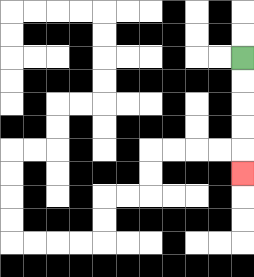{'start': '[10, 2]', 'end': '[10, 7]', 'path_directions': 'D,D,D,D,D', 'path_coordinates': '[[10, 2], [10, 3], [10, 4], [10, 5], [10, 6], [10, 7]]'}